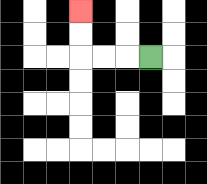{'start': '[6, 2]', 'end': '[3, 0]', 'path_directions': 'L,L,L,U,U', 'path_coordinates': '[[6, 2], [5, 2], [4, 2], [3, 2], [3, 1], [3, 0]]'}